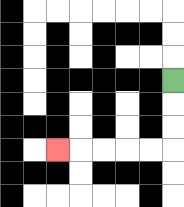{'start': '[7, 3]', 'end': '[2, 6]', 'path_directions': 'D,D,D,L,L,L,L,L', 'path_coordinates': '[[7, 3], [7, 4], [7, 5], [7, 6], [6, 6], [5, 6], [4, 6], [3, 6], [2, 6]]'}